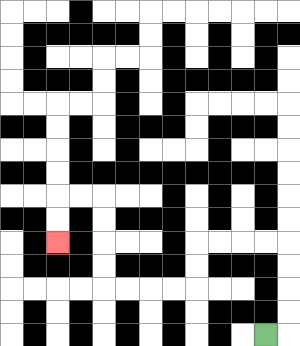{'start': '[11, 14]', 'end': '[2, 10]', 'path_directions': 'R,U,U,U,U,L,L,L,L,D,D,L,L,L,L,U,U,U,U,L,L,D,D', 'path_coordinates': '[[11, 14], [12, 14], [12, 13], [12, 12], [12, 11], [12, 10], [11, 10], [10, 10], [9, 10], [8, 10], [8, 11], [8, 12], [7, 12], [6, 12], [5, 12], [4, 12], [4, 11], [4, 10], [4, 9], [4, 8], [3, 8], [2, 8], [2, 9], [2, 10]]'}